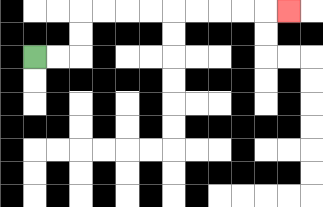{'start': '[1, 2]', 'end': '[12, 0]', 'path_directions': 'R,R,U,U,R,R,R,R,R,R,R,R,R', 'path_coordinates': '[[1, 2], [2, 2], [3, 2], [3, 1], [3, 0], [4, 0], [5, 0], [6, 0], [7, 0], [8, 0], [9, 0], [10, 0], [11, 0], [12, 0]]'}